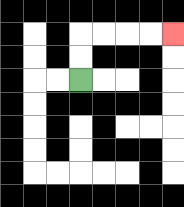{'start': '[3, 3]', 'end': '[7, 1]', 'path_directions': 'U,U,R,R,R,R', 'path_coordinates': '[[3, 3], [3, 2], [3, 1], [4, 1], [5, 1], [6, 1], [7, 1]]'}